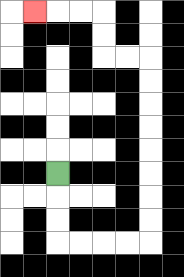{'start': '[2, 7]', 'end': '[1, 0]', 'path_directions': 'D,D,D,R,R,R,R,U,U,U,U,U,U,U,U,L,L,U,U,L,L,L', 'path_coordinates': '[[2, 7], [2, 8], [2, 9], [2, 10], [3, 10], [4, 10], [5, 10], [6, 10], [6, 9], [6, 8], [6, 7], [6, 6], [6, 5], [6, 4], [6, 3], [6, 2], [5, 2], [4, 2], [4, 1], [4, 0], [3, 0], [2, 0], [1, 0]]'}